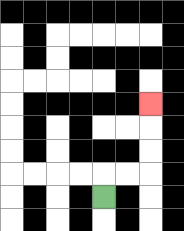{'start': '[4, 8]', 'end': '[6, 4]', 'path_directions': 'U,R,R,U,U,U', 'path_coordinates': '[[4, 8], [4, 7], [5, 7], [6, 7], [6, 6], [6, 5], [6, 4]]'}